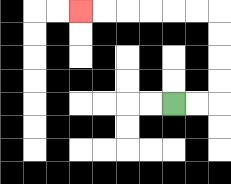{'start': '[7, 4]', 'end': '[3, 0]', 'path_directions': 'R,R,U,U,U,U,L,L,L,L,L,L', 'path_coordinates': '[[7, 4], [8, 4], [9, 4], [9, 3], [9, 2], [9, 1], [9, 0], [8, 0], [7, 0], [6, 0], [5, 0], [4, 0], [3, 0]]'}